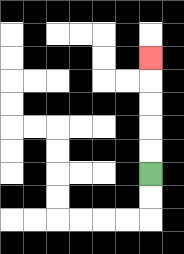{'start': '[6, 7]', 'end': '[6, 2]', 'path_directions': 'U,U,U,U,U', 'path_coordinates': '[[6, 7], [6, 6], [6, 5], [6, 4], [6, 3], [6, 2]]'}